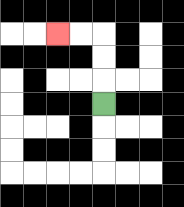{'start': '[4, 4]', 'end': '[2, 1]', 'path_directions': 'U,U,U,L,L', 'path_coordinates': '[[4, 4], [4, 3], [4, 2], [4, 1], [3, 1], [2, 1]]'}